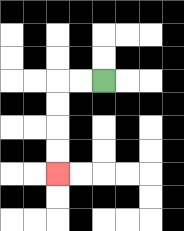{'start': '[4, 3]', 'end': '[2, 7]', 'path_directions': 'L,L,D,D,D,D', 'path_coordinates': '[[4, 3], [3, 3], [2, 3], [2, 4], [2, 5], [2, 6], [2, 7]]'}